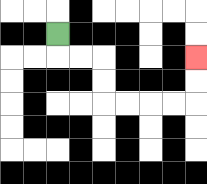{'start': '[2, 1]', 'end': '[8, 2]', 'path_directions': 'D,R,R,D,D,R,R,R,R,U,U', 'path_coordinates': '[[2, 1], [2, 2], [3, 2], [4, 2], [4, 3], [4, 4], [5, 4], [6, 4], [7, 4], [8, 4], [8, 3], [8, 2]]'}